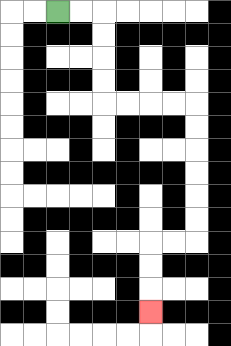{'start': '[2, 0]', 'end': '[6, 13]', 'path_directions': 'R,R,D,D,D,D,R,R,R,R,D,D,D,D,D,D,L,L,D,D,D', 'path_coordinates': '[[2, 0], [3, 0], [4, 0], [4, 1], [4, 2], [4, 3], [4, 4], [5, 4], [6, 4], [7, 4], [8, 4], [8, 5], [8, 6], [8, 7], [8, 8], [8, 9], [8, 10], [7, 10], [6, 10], [6, 11], [6, 12], [6, 13]]'}